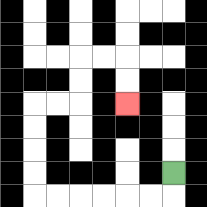{'start': '[7, 7]', 'end': '[5, 4]', 'path_directions': 'D,L,L,L,L,L,L,U,U,U,U,R,R,U,U,R,R,D,D', 'path_coordinates': '[[7, 7], [7, 8], [6, 8], [5, 8], [4, 8], [3, 8], [2, 8], [1, 8], [1, 7], [1, 6], [1, 5], [1, 4], [2, 4], [3, 4], [3, 3], [3, 2], [4, 2], [5, 2], [5, 3], [5, 4]]'}